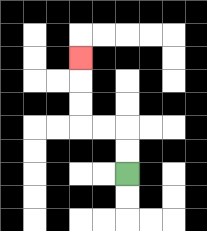{'start': '[5, 7]', 'end': '[3, 2]', 'path_directions': 'U,U,L,L,U,U,U', 'path_coordinates': '[[5, 7], [5, 6], [5, 5], [4, 5], [3, 5], [3, 4], [3, 3], [3, 2]]'}